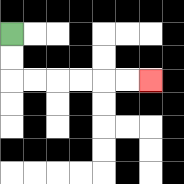{'start': '[0, 1]', 'end': '[6, 3]', 'path_directions': 'D,D,R,R,R,R,R,R', 'path_coordinates': '[[0, 1], [0, 2], [0, 3], [1, 3], [2, 3], [3, 3], [4, 3], [5, 3], [6, 3]]'}